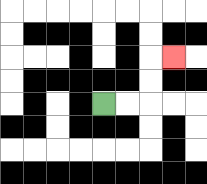{'start': '[4, 4]', 'end': '[7, 2]', 'path_directions': 'R,R,U,U,R', 'path_coordinates': '[[4, 4], [5, 4], [6, 4], [6, 3], [6, 2], [7, 2]]'}